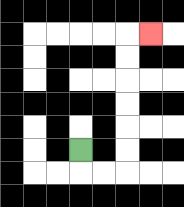{'start': '[3, 6]', 'end': '[6, 1]', 'path_directions': 'D,R,R,U,U,U,U,U,U,R', 'path_coordinates': '[[3, 6], [3, 7], [4, 7], [5, 7], [5, 6], [5, 5], [5, 4], [5, 3], [5, 2], [5, 1], [6, 1]]'}